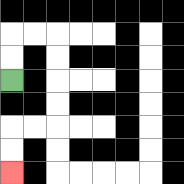{'start': '[0, 3]', 'end': '[0, 7]', 'path_directions': 'U,U,R,R,D,D,D,D,L,L,D,D', 'path_coordinates': '[[0, 3], [0, 2], [0, 1], [1, 1], [2, 1], [2, 2], [2, 3], [2, 4], [2, 5], [1, 5], [0, 5], [0, 6], [0, 7]]'}